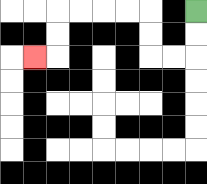{'start': '[8, 0]', 'end': '[1, 2]', 'path_directions': 'D,D,L,L,U,U,L,L,L,L,D,D,L', 'path_coordinates': '[[8, 0], [8, 1], [8, 2], [7, 2], [6, 2], [6, 1], [6, 0], [5, 0], [4, 0], [3, 0], [2, 0], [2, 1], [2, 2], [1, 2]]'}